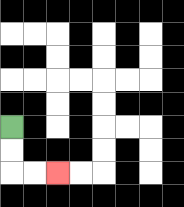{'start': '[0, 5]', 'end': '[2, 7]', 'path_directions': 'D,D,R,R', 'path_coordinates': '[[0, 5], [0, 6], [0, 7], [1, 7], [2, 7]]'}